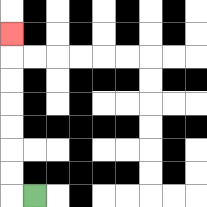{'start': '[1, 8]', 'end': '[0, 1]', 'path_directions': 'L,U,U,U,U,U,U,U', 'path_coordinates': '[[1, 8], [0, 8], [0, 7], [0, 6], [0, 5], [0, 4], [0, 3], [0, 2], [0, 1]]'}